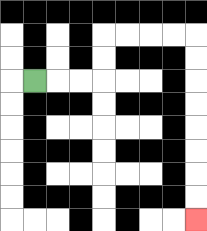{'start': '[1, 3]', 'end': '[8, 9]', 'path_directions': 'R,R,R,U,U,R,R,R,R,D,D,D,D,D,D,D,D', 'path_coordinates': '[[1, 3], [2, 3], [3, 3], [4, 3], [4, 2], [4, 1], [5, 1], [6, 1], [7, 1], [8, 1], [8, 2], [8, 3], [8, 4], [8, 5], [8, 6], [8, 7], [8, 8], [8, 9]]'}